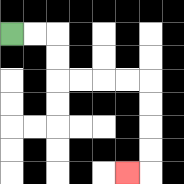{'start': '[0, 1]', 'end': '[5, 7]', 'path_directions': 'R,R,D,D,R,R,R,R,D,D,D,D,L', 'path_coordinates': '[[0, 1], [1, 1], [2, 1], [2, 2], [2, 3], [3, 3], [4, 3], [5, 3], [6, 3], [6, 4], [6, 5], [6, 6], [6, 7], [5, 7]]'}